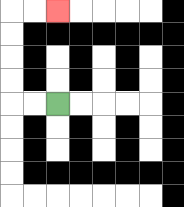{'start': '[2, 4]', 'end': '[2, 0]', 'path_directions': 'L,L,U,U,U,U,R,R', 'path_coordinates': '[[2, 4], [1, 4], [0, 4], [0, 3], [0, 2], [0, 1], [0, 0], [1, 0], [2, 0]]'}